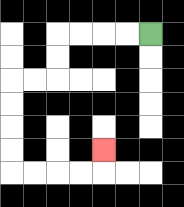{'start': '[6, 1]', 'end': '[4, 6]', 'path_directions': 'L,L,L,L,D,D,L,L,D,D,D,D,R,R,R,R,U', 'path_coordinates': '[[6, 1], [5, 1], [4, 1], [3, 1], [2, 1], [2, 2], [2, 3], [1, 3], [0, 3], [0, 4], [0, 5], [0, 6], [0, 7], [1, 7], [2, 7], [3, 7], [4, 7], [4, 6]]'}